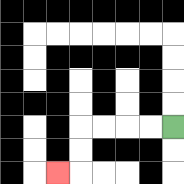{'start': '[7, 5]', 'end': '[2, 7]', 'path_directions': 'L,L,L,L,D,D,L', 'path_coordinates': '[[7, 5], [6, 5], [5, 5], [4, 5], [3, 5], [3, 6], [3, 7], [2, 7]]'}